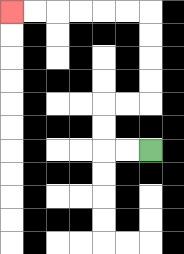{'start': '[6, 6]', 'end': '[0, 0]', 'path_directions': 'L,L,U,U,R,R,U,U,U,U,L,L,L,L,L,L', 'path_coordinates': '[[6, 6], [5, 6], [4, 6], [4, 5], [4, 4], [5, 4], [6, 4], [6, 3], [6, 2], [6, 1], [6, 0], [5, 0], [4, 0], [3, 0], [2, 0], [1, 0], [0, 0]]'}